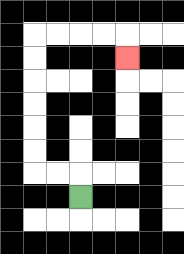{'start': '[3, 8]', 'end': '[5, 2]', 'path_directions': 'U,L,L,U,U,U,U,U,U,R,R,R,R,D', 'path_coordinates': '[[3, 8], [3, 7], [2, 7], [1, 7], [1, 6], [1, 5], [1, 4], [1, 3], [1, 2], [1, 1], [2, 1], [3, 1], [4, 1], [5, 1], [5, 2]]'}